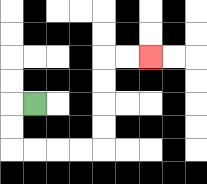{'start': '[1, 4]', 'end': '[6, 2]', 'path_directions': 'L,D,D,R,R,R,R,U,U,U,U,R,R', 'path_coordinates': '[[1, 4], [0, 4], [0, 5], [0, 6], [1, 6], [2, 6], [3, 6], [4, 6], [4, 5], [4, 4], [4, 3], [4, 2], [5, 2], [6, 2]]'}